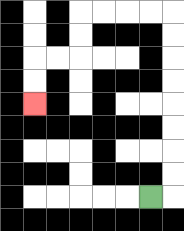{'start': '[6, 8]', 'end': '[1, 4]', 'path_directions': 'R,U,U,U,U,U,U,U,U,L,L,L,L,D,D,L,L,D,D', 'path_coordinates': '[[6, 8], [7, 8], [7, 7], [7, 6], [7, 5], [7, 4], [7, 3], [7, 2], [7, 1], [7, 0], [6, 0], [5, 0], [4, 0], [3, 0], [3, 1], [3, 2], [2, 2], [1, 2], [1, 3], [1, 4]]'}